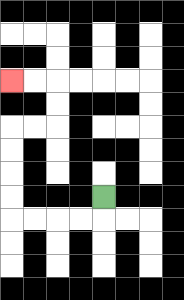{'start': '[4, 8]', 'end': '[0, 3]', 'path_directions': 'D,L,L,L,L,U,U,U,U,R,R,U,U,L,L', 'path_coordinates': '[[4, 8], [4, 9], [3, 9], [2, 9], [1, 9], [0, 9], [0, 8], [0, 7], [0, 6], [0, 5], [1, 5], [2, 5], [2, 4], [2, 3], [1, 3], [0, 3]]'}